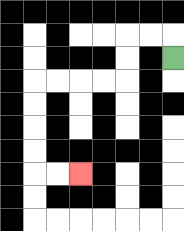{'start': '[7, 2]', 'end': '[3, 7]', 'path_directions': 'U,L,L,D,D,L,L,L,L,D,D,D,D,R,R', 'path_coordinates': '[[7, 2], [7, 1], [6, 1], [5, 1], [5, 2], [5, 3], [4, 3], [3, 3], [2, 3], [1, 3], [1, 4], [1, 5], [1, 6], [1, 7], [2, 7], [3, 7]]'}